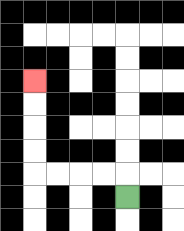{'start': '[5, 8]', 'end': '[1, 3]', 'path_directions': 'U,L,L,L,L,U,U,U,U', 'path_coordinates': '[[5, 8], [5, 7], [4, 7], [3, 7], [2, 7], [1, 7], [1, 6], [1, 5], [1, 4], [1, 3]]'}